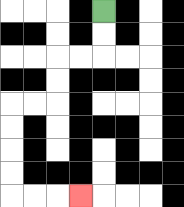{'start': '[4, 0]', 'end': '[3, 8]', 'path_directions': 'D,D,L,L,D,D,L,L,D,D,D,D,R,R,R', 'path_coordinates': '[[4, 0], [4, 1], [4, 2], [3, 2], [2, 2], [2, 3], [2, 4], [1, 4], [0, 4], [0, 5], [0, 6], [0, 7], [0, 8], [1, 8], [2, 8], [3, 8]]'}